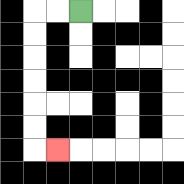{'start': '[3, 0]', 'end': '[2, 6]', 'path_directions': 'L,L,D,D,D,D,D,D,R', 'path_coordinates': '[[3, 0], [2, 0], [1, 0], [1, 1], [1, 2], [1, 3], [1, 4], [1, 5], [1, 6], [2, 6]]'}